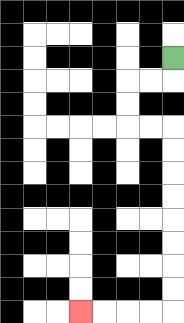{'start': '[7, 2]', 'end': '[3, 13]', 'path_directions': 'D,L,L,D,D,R,R,D,D,D,D,D,D,D,D,L,L,L,L', 'path_coordinates': '[[7, 2], [7, 3], [6, 3], [5, 3], [5, 4], [5, 5], [6, 5], [7, 5], [7, 6], [7, 7], [7, 8], [7, 9], [7, 10], [7, 11], [7, 12], [7, 13], [6, 13], [5, 13], [4, 13], [3, 13]]'}